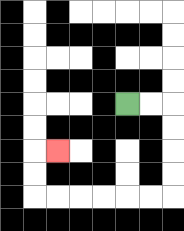{'start': '[5, 4]', 'end': '[2, 6]', 'path_directions': 'R,R,D,D,D,D,L,L,L,L,L,L,U,U,R', 'path_coordinates': '[[5, 4], [6, 4], [7, 4], [7, 5], [7, 6], [7, 7], [7, 8], [6, 8], [5, 8], [4, 8], [3, 8], [2, 8], [1, 8], [1, 7], [1, 6], [2, 6]]'}